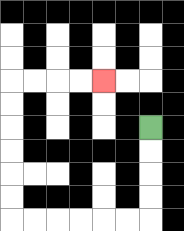{'start': '[6, 5]', 'end': '[4, 3]', 'path_directions': 'D,D,D,D,L,L,L,L,L,L,U,U,U,U,U,U,R,R,R,R', 'path_coordinates': '[[6, 5], [6, 6], [6, 7], [6, 8], [6, 9], [5, 9], [4, 9], [3, 9], [2, 9], [1, 9], [0, 9], [0, 8], [0, 7], [0, 6], [0, 5], [0, 4], [0, 3], [1, 3], [2, 3], [3, 3], [4, 3]]'}